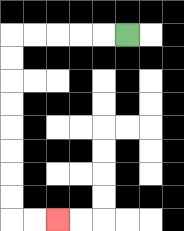{'start': '[5, 1]', 'end': '[2, 9]', 'path_directions': 'L,L,L,L,L,D,D,D,D,D,D,D,D,R,R', 'path_coordinates': '[[5, 1], [4, 1], [3, 1], [2, 1], [1, 1], [0, 1], [0, 2], [0, 3], [0, 4], [0, 5], [0, 6], [0, 7], [0, 8], [0, 9], [1, 9], [2, 9]]'}